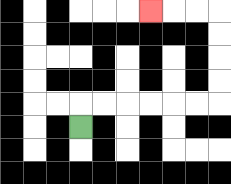{'start': '[3, 5]', 'end': '[6, 0]', 'path_directions': 'U,R,R,R,R,R,R,U,U,U,U,L,L,L', 'path_coordinates': '[[3, 5], [3, 4], [4, 4], [5, 4], [6, 4], [7, 4], [8, 4], [9, 4], [9, 3], [9, 2], [9, 1], [9, 0], [8, 0], [7, 0], [6, 0]]'}